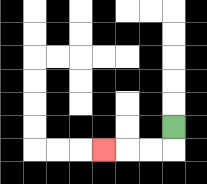{'start': '[7, 5]', 'end': '[4, 6]', 'path_directions': 'D,L,L,L', 'path_coordinates': '[[7, 5], [7, 6], [6, 6], [5, 6], [4, 6]]'}